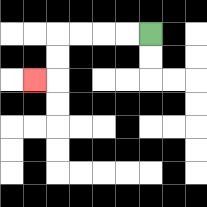{'start': '[6, 1]', 'end': '[1, 3]', 'path_directions': 'L,L,L,L,D,D,L', 'path_coordinates': '[[6, 1], [5, 1], [4, 1], [3, 1], [2, 1], [2, 2], [2, 3], [1, 3]]'}